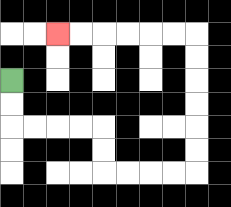{'start': '[0, 3]', 'end': '[2, 1]', 'path_directions': 'D,D,R,R,R,R,D,D,R,R,R,R,U,U,U,U,U,U,L,L,L,L,L,L', 'path_coordinates': '[[0, 3], [0, 4], [0, 5], [1, 5], [2, 5], [3, 5], [4, 5], [4, 6], [4, 7], [5, 7], [6, 7], [7, 7], [8, 7], [8, 6], [8, 5], [8, 4], [8, 3], [8, 2], [8, 1], [7, 1], [6, 1], [5, 1], [4, 1], [3, 1], [2, 1]]'}